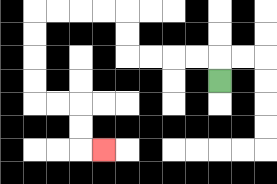{'start': '[9, 3]', 'end': '[4, 6]', 'path_directions': 'U,L,L,L,L,U,U,L,L,L,L,D,D,D,D,R,R,D,D,R', 'path_coordinates': '[[9, 3], [9, 2], [8, 2], [7, 2], [6, 2], [5, 2], [5, 1], [5, 0], [4, 0], [3, 0], [2, 0], [1, 0], [1, 1], [1, 2], [1, 3], [1, 4], [2, 4], [3, 4], [3, 5], [3, 6], [4, 6]]'}